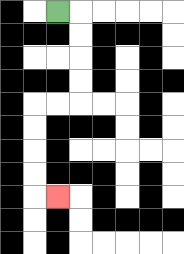{'start': '[2, 0]', 'end': '[2, 8]', 'path_directions': 'R,D,D,D,D,L,L,D,D,D,D,R', 'path_coordinates': '[[2, 0], [3, 0], [3, 1], [3, 2], [3, 3], [3, 4], [2, 4], [1, 4], [1, 5], [1, 6], [1, 7], [1, 8], [2, 8]]'}